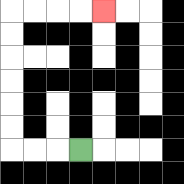{'start': '[3, 6]', 'end': '[4, 0]', 'path_directions': 'L,L,L,U,U,U,U,U,U,R,R,R,R', 'path_coordinates': '[[3, 6], [2, 6], [1, 6], [0, 6], [0, 5], [0, 4], [0, 3], [0, 2], [0, 1], [0, 0], [1, 0], [2, 0], [3, 0], [4, 0]]'}